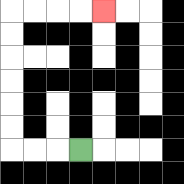{'start': '[3, 6]', 'end': '[4, 0]', 'path_directions': 'L,L,L,U,U,U,U,U,U,R,R,R,R', 'path_coordinates': '[[3, 6], [2, 6], [1, 6], [0, 6], [0, 5], [0, 4], [0, 3], [0, 2], [0, 1], [0, 0], [1, 0], [2, 0], [3, 0], [4, 0]]'}